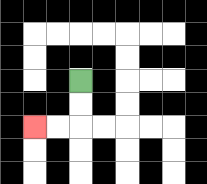{'start': '[3, 3]', 'end': '[1, 5]', 'path_directions': 'D,D,L,L', 'path_coordinates': '[[3, 3], [3, 4], [3, 5], [2, 5], [1, 5]]'}